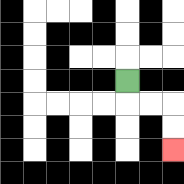{'start': '[5, 3]', 'end': '[7, 6]', 'path_directions': 'D,R,R,D,D', 'path_coordinates': '[[5, 3], [5, 4], [6, 4], [7, 4], [7, 5], [7, 6]]'}